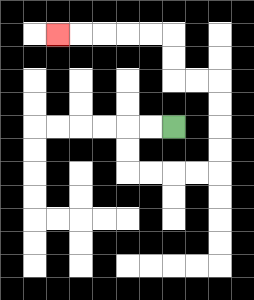{'start': '[7, 5]', 'end': '[2, 1]', 'path_directions': 'L,L,D,D,R,R,R,R,U,U,U,U,L,L,U,U,L,L,L,L,L', 'path_coordinates': '[[7, 5], [6, 5], [5, 5], [5, 6], [5, 7], [6, 7], [7, 7], [8, 7], [9, 7], [9, 6], [9, 5], [9, 4], [9, 3], [8, 3], [7, 3], [7, 2], [7, 1], [6, 1], [5, 1], [4, 1], [3, 1], [2, 1]]'}